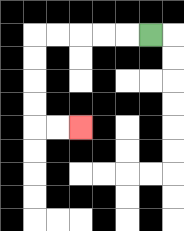{'start': '[6, 1]', 'end': '[3, 5]', 'path_directions': 'L,L,L,L,L,D,D,D,D,R,R', 'path_coordinates': '[[6, 1], [5, 1], [4, 1], [3, 1], [2, 1], [1, 1], [1, 2], [1, 3], [1, 4], [1, 5], [2, 5], [3, 5]]'}